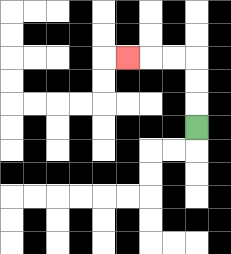{'start': '[8, 5]', 'end': '[5, 2]', 'path_directions': 'U,U,U,L,L,L', 'path_coordinates': '[[8, 5], [8, 4], [8, 3], [8, 2], [7, 2], [6, 2], [5, 2]]'}